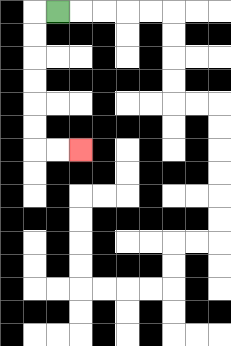{'start': '[2, 0]', 'end': '[3, 6]', 'path_directions': 'L,D,D,D,D,D,D,R,R', 'path_coordinates': '[[2, 0], [1, 0], [1, 1], [1, 2], [1, 3], [1, 4], [1, 5], [1, 6], [2, 6], [3, 6]]'}